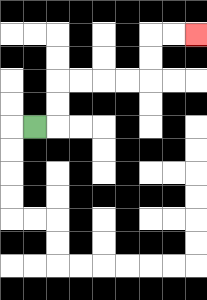{'start': '[1, 5]', 'end': '[8, 1]', 'path_directions': 'R,U,U,R,R,R,R,U,U,R,R', 'path_coordinates': '[[1, 5], [2, 5], [2, 4], [2, 3], [3, 3], [4, 3], [5, 3], [6, 3], [6, 2], [6, 1], [7, 1], [8, 1]]'}